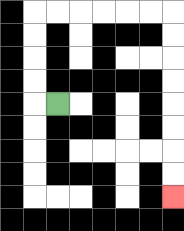{'start': '[2, 4]', 'end': '[7, 8]', 'path_directions': 'L,U,U,U,U,R,R,R,R,R,R,D,D,D,D,D,D,D,D', 'path_coordinates': '[[2, 4], [1, 4], [1, 3], [1, 2], [1, 1], [1, 0], [2, 0], [3, 0], [4, 0], [5, 0], [6, 0], [7, 0], [7, 1], [7, 2], [7, 3], [7, 4], [7, 5], [7, 6], [7, 7], [7, 8]]'}